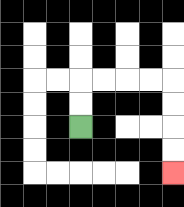{'start': '[3, 5]', 'end': '[7, 7]', 'path_directions': 'U,U,R,R,R,R,D,D,D,D', 'path_coordinates': '[[3, 5], [3, 4], [3, 3], [4, 3], [5, 3], [6, 3], [7, 3], [7, 4], [7, 5], [7, 6], [7, 7]]'}